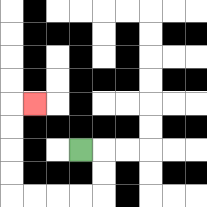{'start': '[3, 6]', 'end': '[1, 4]', 'path_directions': 'R,D,D,L,L,L,L,U,U,U,U,R', 'path_coordinates': '[[3, 6], [4, 6], [4, 7], [4, 8], [3, 8], [2, 8], [1, 8], [0, 8], [0, 7], [0, 6], [0, 5], [0, 4], [1, 4]]'}